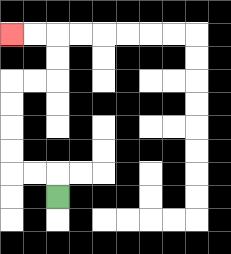{'start': '[2, 8]', 'end': '[0, 1]', 'path_directions': 'U,L,L,U,U,U,U,R,R,U,U,L,L', 'path_coordinates': '[[2, 8], [2, 7], [1, 7], [0, 7], [0, 6], [0, 5], [0, 4], [0, 3], [1, 3], [2, 3], [2, 2], [2, 1], [1, 1], [0, 1]]'}